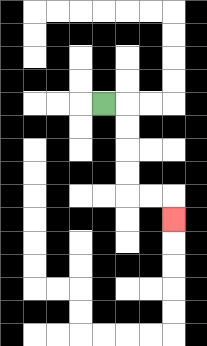{'start': '[4, 4]', 'end': '[7, 9]', 'path_directions': 'R,D,D,D,D,R,R,D', 'path_coordinates': '[[4, 4], [5, 4], [5, 5], [5, 6], [5, 7], [5, 8], [6, 8], [7, 8], [7, 9]]'}